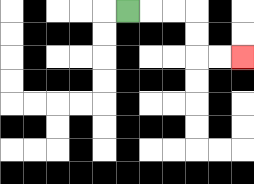{'start': '[5, 0]', 'end': '[10, 2]', 'path_directions': 'R,R,R,D,D,R,R', 'path_coordinates': '[[5, 0], [6, 0], [7, 0], [8, 0], [8, 1], [8, 2], [9, 2], [10, 2]]'}